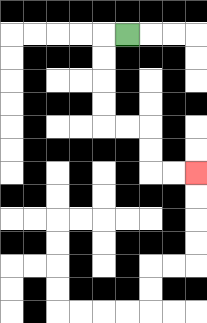{'start': '[5, 1]', 'end': '[8, 7]', 'path_directions': 'L,D,D,D,D,R,R,D,D,R,R', 'path_coordinates': '[[5, 1], [4, 1], [4, 2], [4, 3], [4, 4], [4, 5], [5, 5], [6, 5], [6, 6], [6, 7], [7, 7], [8, 7]]'}